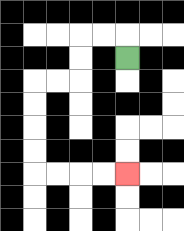{'start': '[5, 2]', 'end': '[5, 7]', 'path_directions': 'U,L,L,D,D,L,L,D,D,D,D,R,R,R,R', 'path_coordinates': '[[5, 2], [5, 1], [4, 1], [3, 1], [3, 2], [3, 3], [2, 3], [1, 3], [1, 4], [1, 5], [1, 6], [1, 7], [2, 7], [3, 7], [4, 7], [5, 7]]'}